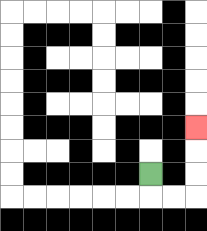{'start': '[6, 7]', 'end': '[8, 5]', 'path_directions': 'D,R,R,U,U,U', 'path_coordinates': '[[6, 7], [6, 8], [7, 8], [8, 8], [8, 7], [8, 6], [8, 5]]'}